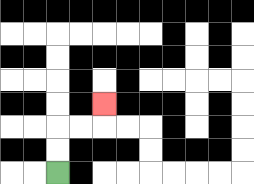{'start': '[2, 7]', 'end': '[4, 4]', 'path_directions': 'U,U,R,R,U', 'path_coordinates': '[[2, 7], [2, 6], [2, 5], [3, 5], [4, 5], [4, 4]]'}